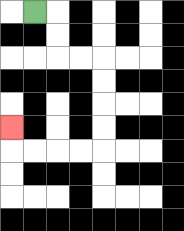{'start': '[1, 0]', 'end': '[0, 5]', 'path_directions': 'R,D,D,R,R,D,D,D,D,L,L,L,L,U', 'path_coordinates': '[[1, 0], [2, 0], [2, 1], [2, 2], [3, 2], [4, 2], [4, 3], [4, 4], [4, 5], [4, 6], [3, 6], [2, 6], [1, 6], [0, 6], [0, 5]]'}